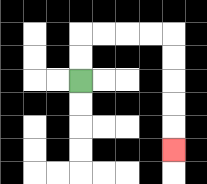{'start': '[3, 3]', 'end': '[7, 6]', 'path_directions': 'U,U,R,R,R,R,D,D,D,D,D', 'path_coordinates': '[[3, 3], [3, 2], [3, 1], [4, 1], [5, 1], [6, 1], [7, 1], [7, 2], [7, 3], [7, 4], [7, 5], [7, 6]]'}